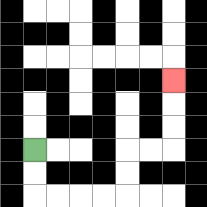{'start': '[1, 6]', 'end': '[7, 3]', 'path_directions': 'D,D,R,R,R,R,U,U,R,R,U,U,U', 'path_coordinates': '[[1, 6], [1, 7], [1, 8], [2, 8], [3, 8], [4, 8], [5, 8], [5, 7], [5, 6], [6, 6], [7, 6], [7, 5], [7, 4], [7, 3]]'}